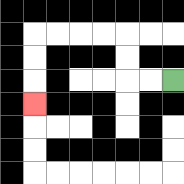{'start': '[7, 3]', 'end': '[1, 4]', 'path_directions': 'L,L,U,U,L,L,L,L,D,D,D', 'path_coordinates': '[[7, 3], [6, 3], [5, 3], [5, 2], [5, 1], [4, 1], [3, 1], [2, 1], [1, 1], [1, 2], [1, 3], [1, 4]]'}